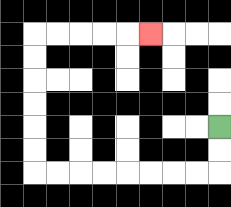{'start': '[9, 5]', 'end': '[6, 1]', 'path_directions': 'D,D,L,L,L,L,L,L,L,L,U,U,U,U,U,U,R,R,R,R,R', 'path_coordinates': '[[9, 5], [9, 6], [9, 7], [8, 7], [7, 7], [6, 7], [5, 7], [4, 7], [3, 7], [2, 7], [1, 7], [1, 6], [1, 5], [1, 4], [1, 3], [1, 2], [1, 1], [2, 1], [3, 1], [4, 1], [5, 1], [6, 1]]'}